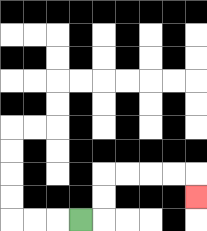{'start': '[3, 9]', 'end': '[8, 8]', 'path_directions': 'R,U,U,R,R,R,R,D', 'path_coordinates': '[[3, 9], [4, 9], [4, 8], [4, 7], [5, 7], [6, 7], [7, 7], [8, 7], [8, 8]]'}